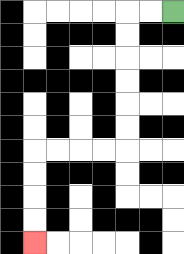{'start': '[7, 0]', 'end': '[1, 10]', 'path_directions': 'L,L,D,D,D,D,D,D,L,L,L,L,D,D,D,D', 'path_coordinates': '[[7, 0], [6, 0], [5, 0], [5, 1], [5, 2], [5, 3], [5, 4], [5, 5], [5, 6], [4, 6], [3, 6], [2, 6], [1, 6], [1, 7], [1, 8], [1, 9], [1, 10]]'}